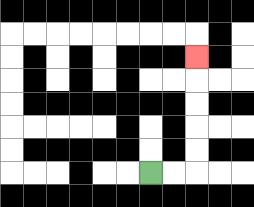{'start': '[6, 7]', 'end': '[8, 2]', 'path_directions': 'R,R,U,U,U,U,U', 'path_coordinates': '[[6, 7], [7, 7], [8, 7], [8, 6], [8, 5], [8, 4], [8, 3], [8, 2]]'}